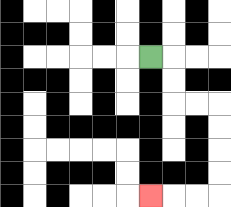{'start': '[6, 2]', 'end': '[6, 8]', 'path_directions': 'R,D,D,R,R,D,D,D,D,L,L,L', 'path_coordinates': '[[6, 2], [7, 2], [7, 3], [7, 4], [8, 4], [9, 4], [9, 5], [9, 6], [9, 7], [9, 8], [8, 8], [7, 8], [6, 8]]'}